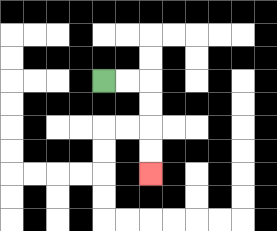{'start': '[4, 3]', 'end': '[6, 7]', 'path_directions': 'R,R,D,D,D,D', 'path_coordinates': '[[4, 3], [5, 3], [6, 3], [6, 4], [6, 5], [6, 6], [6, 7]]'}